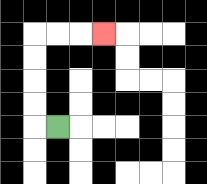{'start': '[2, 5]', 'end': '[4, 1]', 'path_directions': 'L,U,U,U,U,R,R,R', 'path_coordinates': '[[2, 5], [1, 5], [1, 4], [1, 3], [1, 2], [1, 1], [2, 1], [3, 1], [4, 1]]'}